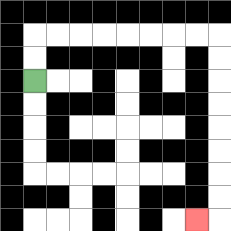{'start': '[1, 3]', 'end': '[8, 9]', 'path_directions': 'U,U,R,R,R,R,R,R,R,R,D,D,D,D,D,D,D,D,L', 'path_coordinates': '[[1, 3], [1, 2], [1, 1], [2, 1], [3, 1], [4, 1], [5, 1], [6, 1], [7, 1], [8, 1], [9, 1], [9, 2], [9, 3], [9, 4], [9, 5], [9, 6], [9, 7], [9, 8], [9, 9], [8, 9]]'}